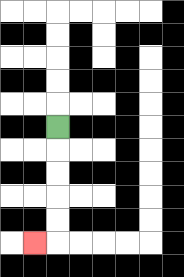{'start': '[2, 5]', 'end': '[1, 10]', 'path_directions': 'D,D,D,D,D,L', 'path_coordinates': '[[2, 5], [2, 6], [2, 7], [2, 8], [2, 9], [2, 10], [1, 10]]'}